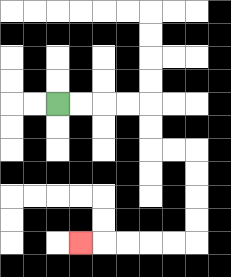{'start': '[2, 4]', 'end': '[3, 10]', 'path_directions': 'R,R,R,R,D,D,R,R,D,D,D,D,L,L,L,L,L', 'path_coordinates': '[[2, 4], [3, 4], [4, 4], [5, 4], [6, 4], [6, 5], [6, 6], [7, 6], [8, 6], [8, 7], [8, 8], [8, 9], [8, 10], [7, 10], [6, 10], [5, 10], [4, 10], [3, 10]]'}